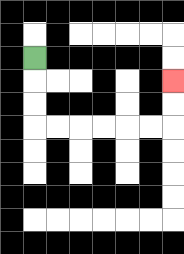{'start': '[1, 2]', 'end': '[7, 3]', 'path_directions': 'D,D,D,R,R,R,R,R,R,U,U', 'path_coordinates': '[[1, 2], [1, 3], [1, 4], [1, 5], [2, 5], [3, 5], [4, 5], [5, 5], [6, 5], [7, 5], [7, 4], [7, 3]]'}